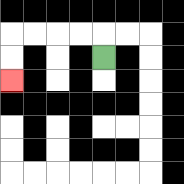{'start': '[4, 2]', 'end': '[0, 3]', 'path_directions': 'U,L,L,L,L,D,D', 'path_coordinates': '[[4, 2], [4, 1], [3, 1], [2, 1], [1, 1], [0, 1], [0, 2], [0, 3]]'}